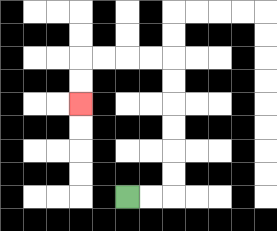{'start': '[5, 8]', 'end': '[3, 4]', 'path_directions': 'R,R,U,U,U,U,U,U,L,L,L,L,D,D', 'path_coordinates': '[[5, 8], [6, 8], [7, 8], [7, 7], [7, 6], [7, 5], [7, 4], [7, 3], [7, 2], [6, 2], [5, 2], [4, 2], [3, 2], [3, 3], [3, 4]]'}